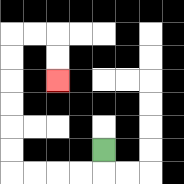{'start': '[4, 6]', 'end': '[2, 3]', 'path_directions': 'D,L,L,L,L,U,U,U,U,U,U,R,R,D,D', 'path_coordinates': '[[4, 6], [4, 7], [3, 7], [2, 7], [1, 7], [0, 7], [0, 6], [0, 5], [0, 4], [0, 3], [0, 2], [0, 1], [1, 1], [2, 1], [2, 2], [2, 3]]'}